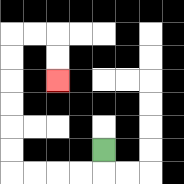{'start': '[4, 6]', 'end': '[2, 3]', 'path_directions': 'D,L,L,L,L,U,U,U,U,U,U,R,R,D,D', 'path_coordinates': '[[4, 6], [4, 7], [3, 7], [2, 7], [1, 7], [0, 7], [0, 6], [0, 5], [0, 4], [0, 3], [0, 2], [0, 1], [1, 1], [2, 1], [2, 2], [2, 3]]'}